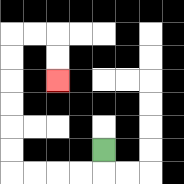{'start': '[4, 6]', 'end': '[2, 3]', 'path_directions': 'D,L,L,L,L,U,U,U,U,U,U,R,R,D,D', 'path_coordinates': '[[4, 6], [4, 7], [3, 7], [2, 7], [1, 7], [0, 7], [0, 6], [0, 5], [0, 4], [0, 3], [0, 2], [0, 1], [1, 1], [2, 1], [2, 2], [2, 3]]'}